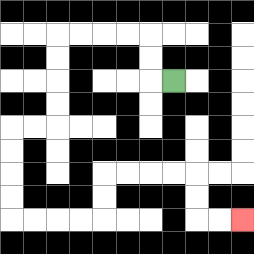{'start': '[7, 3]', 'end': '[10, 9]', 'path_directions': 'L,U,U,L,L,L,L,D,D,D,D,L,L,D,D,D,D,R,R,R,R,U,U,R,R,R,R,D,D,R,R', 'path_coordinates': '[[7, 3], [6, 3], [6, 2], [6, 1], [5, 1], [4, 1], [3, 1], [2, 1], [2, 2], [2, 3], [2, 4], [2, 5], [1, 5], [0, 5], [0, 6], [0, 7], [0, 8], [0, 9], [1, 9], [2, 9], [3, 9], [4, 9], [4, 8], [4, 7], [5, 7], [6, 7], [7, 7], [8, 7], [8, 8], [8, 9], [9, 9], [10, 9]]'}